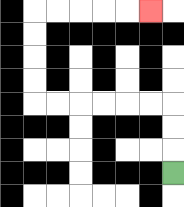{'start': '[7, 7]', 'end': '[6, 0]', 'path_directions': 'U,U,U,L,L,L,L,L,L,U,U,U,U,R,R,R,R,R', 'path_coordinates': '[[7, 7], [7, 6], [7, 5], [7, 4], [6, 4], [5, 4], [4, 4], [3, 4], [2, 4], [1, 4], [1, 3], [1, 2], [1, 1], [1, 0], [2, 0], [3, 0], [4, 0], [5, 0], [6, 0]]'}